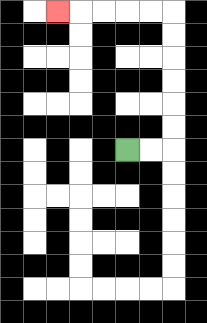{'start': '[5, 6]', 'end': '[2, 0]', 'path_directions': 'R,R,U,U,U,U,U,U,L,L,L,L,L', 'path_coordinates': '[[5, 6], [6, 6], [7, 6], [7, 5], [7, 4], [7, 3], [7, 2], [7, 1], [7, 0], [6, 0], [5, 0], [4, 0], [3, 0], [2, 0]]'}